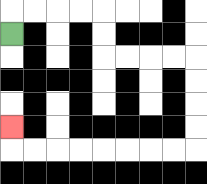{'start': '[0, 1]', 'end': '[0, 5]', 'path_directions': 'U,R,R,R,R,D,D,R,R,R,R,D,D,D,D,L,L,L,L,L,L,L,L,U', 'path_coordinates': '[[0, 1], [0, 0], [1, 0], [2, 0], [3, 0], [4, 0], [4, 1], [4, 2], [5, 2], [6, 2], [7, 2], [8, 2], [8, 3], [8, 4], [8, 5], [8, 6], [7, 6], [6, 6], [5, 6], [4, 6], [3, 6], [2, 6], [1, 6], [0, 6], [0, 5]]'}